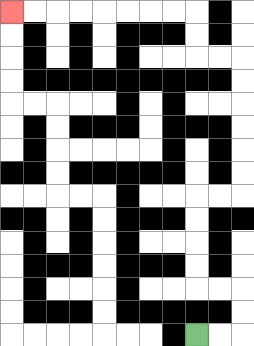{'start': '[8, 14]', 'end': '[0, 0]', 'path_directions': 'R,R,U,U,L,L,U,U,U,U,R,R,U,U,U,U,U,U,L,L,U,U,L,L,L,L,L,L,L,L', 'path_coordinates': '[[8, 14], [9, 14], [10, 14], [10, 13], [10, 12], [9, 12], [8, 12], [8, 11], [8, 10], [8, 9], [8, 8], [9, 8], [10, 8], [10, 7], [10, 6], [10, 5], [10, 4], [10, 3], [10, 2], [9, 2], [8, 2], [8, 1], [8, 0], [7, 0], [6, 0], [5, 0], [4, 0], [3, 0], [2, 0], [1, 0], [0, 0]]'}